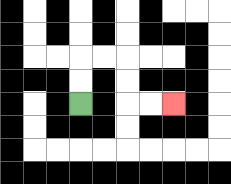{'start': '[3, 4]', 'end': '[7, 4]', 'path_directions': 'U,U,R,R,D,D,R,R', 'path_coordinates': '[[3, 4], [3, 3], [3, 2], [4, 2], [5, 2], [5, 3], [5, 4], [6, 4], [7, 4]]'}